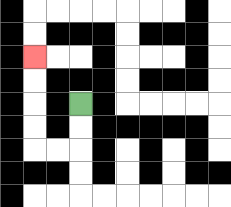{'start': '[3, 4]', 'end': '[1, 2]', 'path_directions': 'D,D,L,L,U,U,U,U', 'path_coordinates': '[[3, 4], [3, 5], [3, 6], [2, 6], [1, 6], [1, 5], [1, 4], [1, 3], [1, 2]]'}